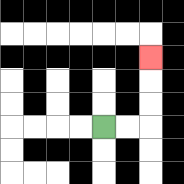{'start': '[4, 5]', 'end': '[6, 2]', 'path_directions': 'R,R,U,U,U', 'path_coordinates': '[[4, 5], [5, 5], [6, 5], [6, 4], [6, 3], [6, 2]]'}